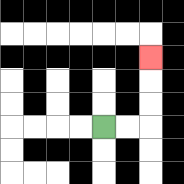{'start': '[4, 5]', 'end': '[6, 2]', 'path_directions': 'R,R,U,U,U', 'path_coordinates': '[[4, 5], [5, 5], [6, 5], [6, 4], [6, 3], [6, 2]]'}